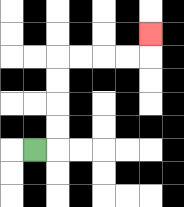{'start': '[1, 6]', 'end': '[6, 1]', 'path_directions': 'R,U,U,U,U,R,R,R,R,U', 'path_coordinates': '[[1, 6], [2, 6], [2, 5], [2, 4], [2, 3], [2, 2], [3, 2], [4, 2], [5, 2], [6, 2], [6, 1]]'}